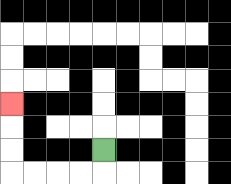{'start': '[4, 6]', 'end': '[0, 4]', 'path_directions': 'D,L,L,L,L,U,U,U', 'path_coordinates': '[[4, 6], [4, 7], [3, 7], [2, 7], [1, 7], [0, 7], [0, 6], [0, 5], [0, 4]]'}